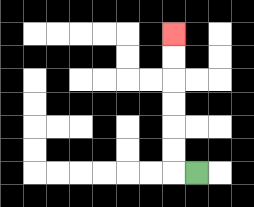{'start': '[8, 7]', 'end': '[7, 1]', 'path_directions': 'L,U,U,U,U,U,U', 'path_coordinates': '[[8, 7], [7, 7], [7, 6], [7, 5], [7, 4], [7, 3], [7, 2], [7, 1]]'}